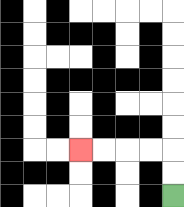{'start': '[7, 8]', 'end': '[3, 6]', 'path_directions': 'U,U,L,L,L,L', 'path_coordinates': '[[7, 8], [7, 7], [7, 6], [6, 6], [5, 6], [4, 6], [3, 6]]'}